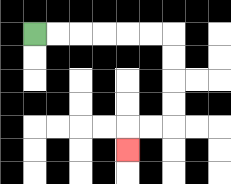{'start': '[1, 1]', 'end': '[5, 6]', 'path_directions': 'R,R,R,R,R,R,D,D,D,D,L,L,D', 'path_coordinates': '[[1, 1], [2, 1], [3, 1], [4, 1], [5, 1], [6, 1], [7, 1], [7, 2], [7, 3], [7, 4], [7, 5], [6, 5], [5, 5], [5, 6]]'}